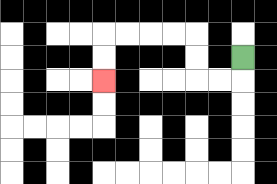{'start': '[10, 2]', 'end': '[4, 3]', 'path_directions': 'D,L,L,U,U,L,L,L,L,D,D', 'path_coordinates': '[[10, 2], [10, 3], [9, 3], [8, 3], [8, 2], [8, 1], [7, 1], [6, 1], [5, 1], [4, 1], [4, 2], [4, 3]]'}